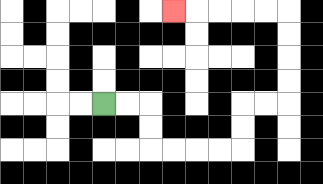{'start': '[4, 4]', 'end': '[7, 0]', 'path_directions': 'R,R,D,D,R,R,R,R,U,U,R,R,U,U,U,U,L,L,L,L,L', 'path_coordinates': '[[4, 4], [5, 4], [6, 4], [6, 5], [6, 6], [7, 6], [8, 6], [9, 6], [10, 6], [10, 5], [10, 4], [11, 4], [12, 4], [12, 3], [12, 2], [12, 1], [12, 0], [11, 0], [10, 0], [9, 0], [8, 0], [7, 0]]'}